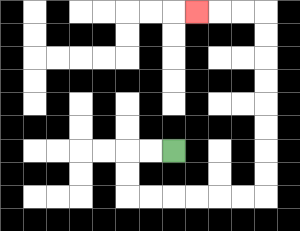{'start': '[7, 6]', 'end': '[8, 0]', 'path_directions': 'L,L,D,D,R,R,R,R,R,R,U,U,U,U,U,U,U,U,L,L,L', 'path_coordinates': '[[7, 6], [6, 6], [5, 6], [5, 7], [5, 8], [6, 8], [7, 8], [8, 8], [9, 8], [10, 8], [11, 8], [11, 7], [11, 6], [11, 5], [11, 4], [11, 3], [11, 2], [11, 1], [11, 0], [10, 0], [9, 0], [8, 0]]'}